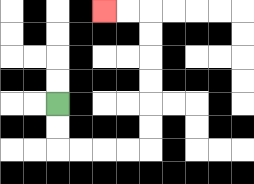{'start': '[2, 4]', 'end': '[4, 0]', 'path_directions': 'D,D,R,R,R,R,U,U,U,U,U,U,L,L', 'path_coordinates': '[[2, 4], [2, 5], [2, 6], [3, 6], [4, 6], [5, 6], [6, 6], [6, 5], [6, 4], [6, 3], [6, 2], [6, 1], [6, 0], [5, 0], [4, 0]]'}